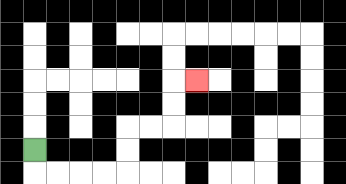{'start': '[1, 6]', 'end': '[8, 3]', 'path_directions': 'D,R,R,R,R,U,U,R,R,U,U,R', 'path_coordinates': '[[1, 6], [1, 7], [2, 7], [3, 7], [4, 7], [5, 7], [5, 6], [5, 5], [6, 5], [7, 5], [7, 4], [7, 3], [8, 3]]'}